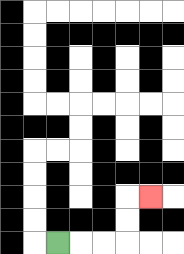{'start': '[2, 10]', 'end': '[6, 8]', 'path_directions': 'R,R,R,U,U,R', 'path_coordinates': '[[2, 10], [3, 10], [4, 10], [5, 10], [5, 9], [5, 8], [6, 8]]'}